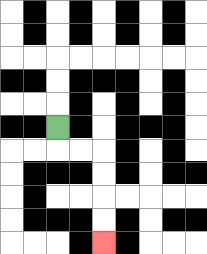{'start': '[2, 5]', 'end': '[4, 10]', 'path_directions': 'D,R,R,D,D,D,D', 'path_coordinates': '[[2, 5], [2, 6], [3, 6], [4, 6], [4, 7], [4, 8], [4, 9], [4, 10]]'}